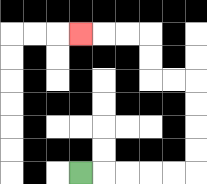{'start': '[3, 7]', 'end': '[3, 1]', 'path_directions': 'R,R,R,R,R,U,U,U,U,L,L,U,U,L,L,L', 'path_coordinates': '[[3, 7], [4, 7], [5, 7], [6, 7], [7, 7], [8, 7], [8, 6], [8, 5], [8, 4], [8, 3], [7, 3], [6, 3], [6, 2], [6, 1], [5, 1], [4, 1], [3, 1]]'}